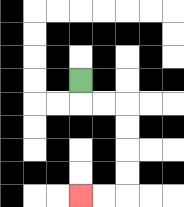{'start': '[3, 3]', 'end': '[3, 8]', 'path_directions': 'D,R,R,D,D,D,D,L,L', 'path_coordinates': '[[3, 3], [3, 4], [4, 4], [5, 4], [5, 5], [5, 6], [5, 7], [5, 8], [4, 8], [3, 8]]'}